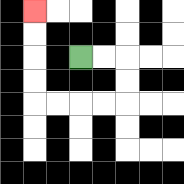{'start': '[3, 2]', 'end': '[1, 0]', 'path_directions': 'R,R,D,D,L,L,L,L,U,U,U,U', 'path_coordinates': '[[3, 2], [4, 2], [5, 2], [5, 3], [5, 4], [4, 4], [3, 4], [2, 4], [1, 4], [1, 3], [1, 2], [1, 1], [1, 0]]'}